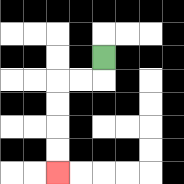{'start': '[4, 2]', 'end': '[2, 7]', 'path_directions': 'D,L,L,D,D,D,D', 'path_coordinates': '[[4, 2], [4, 3], [3, 3], [2, 3], [2, 4], [2, 5], [2, 6], [2, 7]]'}